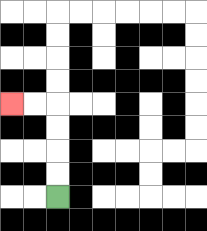{'start': '[2, 8]', 'end': '[0, 4]', 'path_directions': 'U,U,U,U,L,L', 'path_coordinates': '[[2, 8], [2, 7], [2, 6], [2, 5], [2, 4], [1, 4], [0, 4]]'}